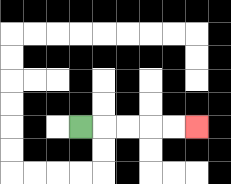{'start': '[3, 5]', 'end': '[8, 5]', 'path_directions': 'R,R,R,R,R', 'path_coordinates': '[[3, 5], [4, 5], [5, 5], [6, 5], [7, 5], [8, 5]]'}